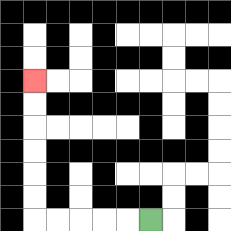{'start': '[6, 9]', 'end': '[1, 3]', 'path_directions': 'L,L,L,L,L,U,U,U,U,U,U', 'path_coordinates': '[[6, 9], [5, 9], [4, 9], [3, 9], [2, 9], [1, 9], [1, 8], [1, 7], [1, 6], [1, 5], [1, 4], [1, 3]]'}